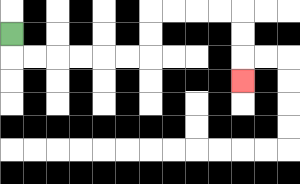{'start': '[0, 1]', 'end': '[10, 3]', 'path_directions': 'D,R,R,R,R,R,R,U,U,R,R,R,R,D,D,D', 'path_coordinates': '[[0, 1], [0, 2], [1, 2], [2, 2], [3, 2], [4, 2], [5, 2], [6, 2], [6, 1], [6, 0], [7, 0], [8, 0], [9, 0], [10, 0], [10, 1], [10, 2], [10, 3]]'}